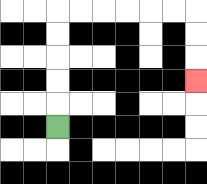{'start': '[2, 5]', 'end': '[8, 3]', 'path_directions': 'U,U,U,U,U,R,R,R,R,R,R,D,D,D', 'path_coordinates': '[[2, 5], [2, 4], [2, 3], [2, 2], [2, 1], [2, 0], [3, 0], [4, 0], [5, 0], [6, 0], [7, 0], [8, 0], [8, 1], [8, 2], [8, 3]]'}